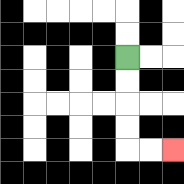{'start': '[5, 2]', 'end': '[7, 6]', 'path_directions': 'D,D,D,D,R,R', 'path_coordinates': '[[5, 2], [5, 3], [5, 4], [5, 5], [5, 6], [6, 6], [7, 6]]'}